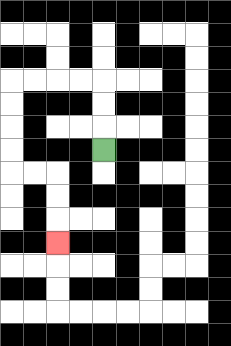{'start': '[4, 6]', 'end': '[2, 10]', 'path_directions': 'U,U,U,L,L,L,L,D,D,D,D,R,R,D,D,D', 'path_coordinates': '[[4, 6], [4, 5], [4, 4], [4, 3], [3, 3], [2, 3], [1, 3], [0, 3], [0, 4], [0, 5], [0, 6], [0, 7], [1, 7], [2, 7], [2, 8], [2, 9], [2, 10]]'}